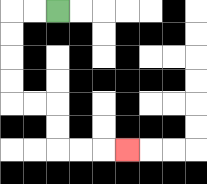{'start': '[2, 0]', 'end': '[5, 6]', 'path_directions': 'L,L,D,D,D,D,R,R,D,D,R,R,R', 'path_coordinates': '[[2, 0], [1, 0], [0, 0], [0, 1], [0, 2], [0, 3], [0, 4], [1, 4], [2, 4], [2, 5], [2, 6], [3, 6], [4, 6], [5, 6]]'}